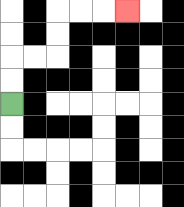{'start': '[0, 4]', 'end': '[5, 0]', 'path_directions': 'U,U,R,R,U,U,R,R,R', 'path_coordinates': '[[0, 4], [0, 3], [0, 2], [1, 2], [2, 2], [2, 1], [2, 0], [3, 0], [4, 0], [5, 0]]'}